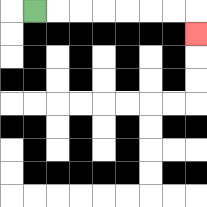{'start': '[1, 0]', 'end': '[8, 1]', 'path_directions': 'R,R,R,R,R,R,R,D', 'path_coordinates': '[[1, 0], [2, 0], [3, 0], [4, 0], [5, 0], [6, 0], [7, 0], [8, 0], [8, 1]]'}